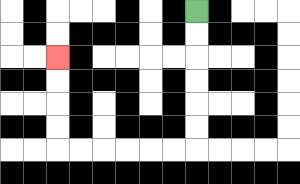{'start': '[8, 0]', 'end': '[2, 2]', 'path_directions': 'D,D,D,D,D,D,L,L,L,L,L,L,U,U,U,U', 'path_coordinates': '[[8, 0], [8, 1], [8, 2], [8, 3], [8, 4], [8, 5], [8, 6], [7, 6], [6, 6], [5, 6], [4, 6], [3, 6], [2, 6], [2, 5], [2, 4], [2, 3], [2, 2]]'}